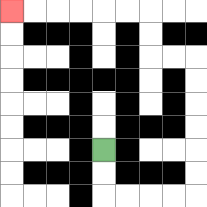{'start': '[4, 6]', 'end': '[0, 0]', 'path_directions': 'D,D,R,R,R,R,U,U,U,U,U,U,L,L,U,U,L,L,L,L,L,L', 'path_coordinates': '[[4, 6], [4, 7], [4, 8], [5, 8], [6, 8], [7, 8], [8, 8], [8, 7], [8, 6], [8, 5], [8, 4], [8, 3], [8, 2], [7, 2], [6, 2], [6, 1], [6, 0], [5, 0], [4, 0], [3, 0], [2, 0], [1, 0], [0, 0]]'}